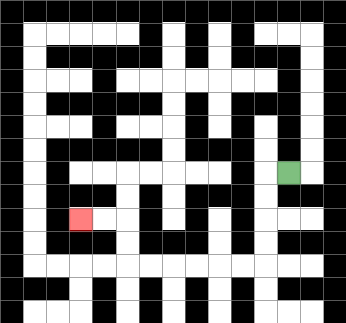{'start': '[12, 7]', 'end': '[3, 9]', 'path_directions': 'L,D,D,D,D,L,L,L,L,L,L,U,U,L,L', 'path_coordinates': '[[12, 7], [11, 7], [11, 8], [11, 9], [11, 10], [11, 11], [10, 11], [9, 11], [8, 11], [7, 11], [6, 11], [5, 11], [5, 10], [5, 9], [4, 9], [3, 9]]'}